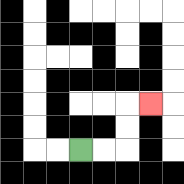{'start': '[3, 6]', 'end': '[6, 4]', 'path_directions': 'R,R,U,U,R', 'path_coordinates': '[[3, 6], [4, 6], [5, 6], [5, 5], [5, 4], [6, 4]]'}